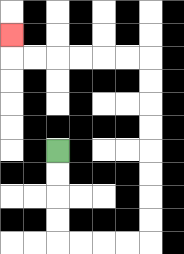{'start': '[2, 6]', 'end': '[0, 1]', 'path_directions': 'D,D,D,D,R,R,R,R,U,U,U,U,U,U,U,U,L,L,L,L,L,L,U', 'path_coordinates': '[[2, 6], [2, 7], [2, 8], [2, 9], [2, 10], [3, 10], [4, 10], [5, 10], [6, 10], [6, 9], [6, 8], [6, 7], [6, 6], [6, 5], [6, 4], [6, 3], [6, 2], [5, 2], [4, 2], [3, 2], [2, 2], [1, 2], [0, 2], [0, 1]]'}